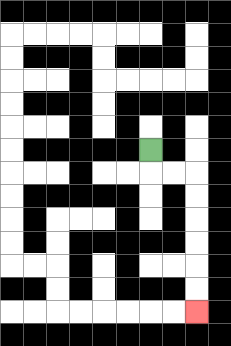{'start': '[6, 6]', 'end': '[8, 13]', 'path_directions': 'D,R,R,D,D,D,D,D,D', 'path_coordinates': '[[6, 6], [6, 7], [7, 7], [8, 7], [8, 8], [8, 9], [8, 10], [8, 11], [8, 12], [8, 13]]'}